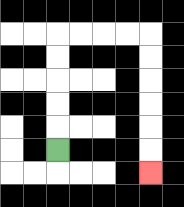{'start': '[2, 6]', 'end': '[6, 7]', 'path_directions': 'U,U,U,U,U,R,R,R,R,D,D,D,D,D,D', 'path_coordinates': '[[2, 6], [2, 5], [2, 4], [2, 3], [2, 2], [2, 1], [3, 1], [4, 1], [5, 1], [6, 1], [6, 2], [6, 3], [6, 4], [6, 5], [6, 6], [6, 7]]'}